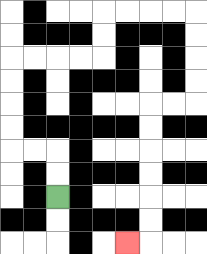{'start': '[2, 8]', 'end': '[5, 10]', 'path_directions': 'U,U,L,L,U,U,U,U,R,R,R,R,U,U,R,R,R,R,D,D,D,D,L,L,D,D,D,D,D,D,L', 'path_coordinates': '[[2, 8], [2, 7], [2, 6], [1, 6], [0, 6], [0, 5], [0, 4], [0, 3], [0, 2], [1, 2], [2, 2], [3, 2], [4, 2], [4, 1], [4, 0], [5, 0], [6, 0], [7, 0], [8, 0], [8, 1], [8, 2], [8, 3], [8, 4], [7, 4], [6, 4], [6, 5], [6, 6], [6, 7], [6, 8], [6, 9], [6, 10], [5, 10]]'}